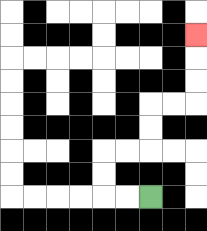{'start': '[6, 8]', 'end': '[8, 1]', 'path_directions': 'L,L,U,U,R,R,U,U,R,R,U,U,U', 'path_coordinates': '[[6, 8], [5, 8], [4, 8], [4, 7], [4, 6], [5, 6], [6, 6], [6, 5], [6, 4], [7, 4], [8, 4], [8, 3], [8, 2], [8, 1]]'}